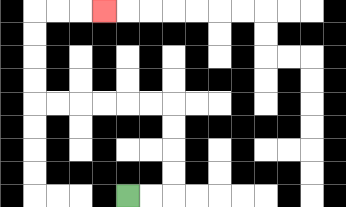{'start': '[5, 8]', 'end': '[4, 0]', 'path_directions': 'R,R,U,U,U,U,L,L,L,L,L,L,U,U,U,U,R,R,R', 'path_coordinates': '[[5, 8], [6, 8], [7, 8], [7, 7], [7, 6], [7, 5], [7, 4], [6, 4], [5, 4], [4, 4], [3, 4], [2, 4], [1, 4], [1, 3], [1, 2], [1, 1], [1, 0], [2, 0], [3, 0], [4, 0]]'}